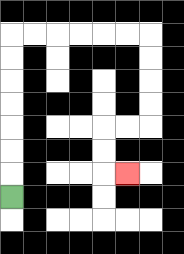{'start': '[0, 8]', 'end': '[5, 7]', 'path_directions': 'U,U,U,U,U,U,U,R,R,R,R,R,R,D,D,D,D,L,L,D,D,R', 'path_coordinates': '[[0, 8], [0, 7], [0, 6], [0, 5], [0, 4], [0, 3], [0, 2], [0, 1], [1, 1], [2, 1], [3, 1], [4, 1], [5, 1], [6, 1], [6, 2], [6, 3], [6, 4], [6, 5], [5, 5], [4, 5], [4, 6], [4, 7], [5, 7]]'}